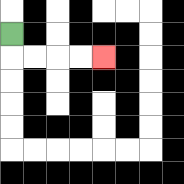{'start': '[0, 1]', 'end': '[4, 2]', 'path_directions': 'D,R,R,R,R', 'path_coordinates': '[[0, 1], [0, 2], [1, 2], [2, 2], [3, 2], [4, 2]]'}